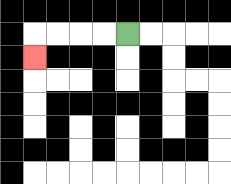{'start': '[5, 1]', 'end': '[1, 2]', 'path_directions': 'L,L,L,L,D', 'path_coordinates': '[[5, 1], [4, 1], [3, 1], [2, 1], [1, 1], [1, 2]]'}